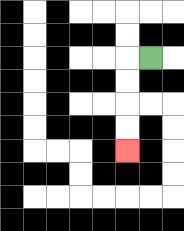{'start': '[6, 2]', 'end': '[5, 6]', 'path_directions': 'L,D,D,D,D', 'path_coordinates': '[[6, 2], [5, 2], [5, 3], [5, 4], [5, 5], [5, 6]]'}